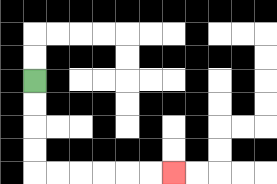{'start': '[1, 3]', 'end': '[7, 7]', 'path_directions': 'D,D,D,D,R,R,R,R,R,R', 'path_coordinates': '[[1, 3], [1, 4], [1, 5], [1, 6], [1, 7], [2, 7], [3, 7], [4, 7], [5, 7], [6, 7], [7, 7]]'}